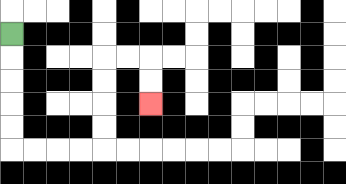{'start': '[0, 1]', 'end': '[6, 4]', 'path_directions': 'D,D,D,D,D,R,R,R,R,U,U,U,U,R,R,D,D', 'path_coordinates': '[[0, 1], [0, 2], [0, 3], [0, 4], [0, 5], [0, 6], [1, 6], [2, 6], [3, 6], [4, 6], [4, 5], [4, 4], [4, 3], [4, 2], [5, 2], [6, 2], [6, 3], [6, 4]]'}